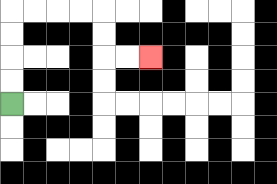{'start': '[0, 4]', 'end': '[6, 2]', 'path_directions': 'U,U,U,U,R,R,R,R,D,D,R,R', 'path_coordinates': '[[0, 4], [0, 3], [0, 2], [0, 1], [0, 0], [1, 0], [2, 0], [3, 0], [4, 0], [4, 1], [4, 2], [5, 2], [6, 2]]'}